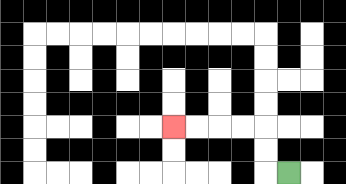{'start': '[12, 7]', 'end': '[7, 5]', 'path_directions': 'L,U,U,L,L,L,L', 'path_coordinates': '[[12, 7], [11, 7], [11, 6], [11, 5], [10, 5], [9, 5], [8, 5], [7, 5]]'}